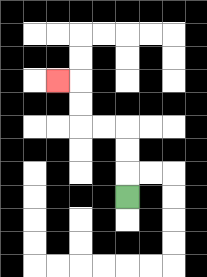{'start': '[5, 8]', 'end': '[2, 3]', 'path_directions': 'U,U,U,L,L,U,U,L', 'path_coordinates': '[[5, 8], [5, 7], [5, 6], [5, 5], [4, 5], [3, 5], [3, 4], [3, 3], [2, 3]]'}